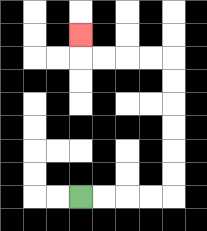{'start': '[3, 8]', 'end': '[3, 1]', 'path_directions': 'R,R,R,R,U,U,U,U,U,U,L,L,L,L,U', 'path_coordinates': '[[3, 8], [4, 8], [5, 8], [6, 8], [7, 8], [7, 7], [7, 6], [7, 5], [7, 4], [7, 3], [7, 2], [6, 2], [5, 2], [4, 2], [3, 2], [3, 1]]'}